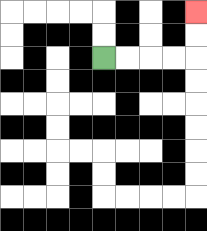{'start': '[4, 2]', 'end': '[8, 0]', 'path_directions': 'R,R,R,R,U,U', 'path_coordinates': '[[4, 2], [5, 2], [6, 2], [7, 2], [8, 2], [8, 1], [8, 0]]'}